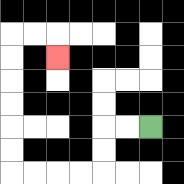{'start': '[6, 5]', 'end': '[2, 2]', 'path_directions': 'L,L,D,D,L,L,L,L,U,U,U,U,U,U,R,R,D', 'path_coordinates': '[[6, 5], [5, 5], [4, 5], [4, 6], [4, 7], [3, 7], [2, 7], [1, 7], [0, 7], [0, 6], [0, 5], [0, 4], [0, 3], [0, 2], [0, 1], [1, 1], [2, 1], [2, 2]]'}